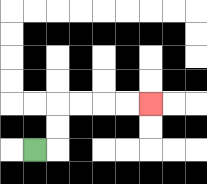{'start': '[1, 6]', 'end': '[6, 4]', 'path_directions': 'R,U,U,R,R,R,R', 'path_coordinates': '[[1, 6], [2, 6], [2, 5], [2, 4], [3, 4], [4, 4], [5, 4], [6, 4]]'}